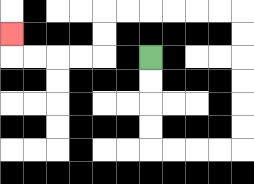{'start': '[6, 2]', 'end': '[0, 1]', 'path_directions': 'D,D,D,D,R,R,R,R,U,U,U,U,U,U,L,L,L,L,L,L,D,D,L,L,L,L,U', 'path_coordinates': '[[6, 2], [6, 3], [6, 4], [6, 5], [6, 6], [7, 6], [8, 6], [9, 6], [10, 6], [10, 5], [10, 4], [10, 3], [10, 2], [10, 1], [10, 0], [9, 0], [8, 0], [7, 0], [6, 0], [5, 0], [4, 0], [4, 1], [4, 2], [3, 2], [2, 2], [1, 2], [0, 2], [0, 1]]'}